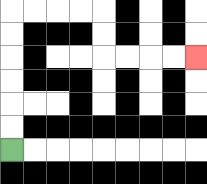{'start': '[0, 6]', 'end': '[8, 2]', 'path_directions': 'U,U,U,U,U,U,R,R,R,R,D,D,R,R,R,R', 'path_coordinates': '[[0, 6], [0, 5], [0, 4], [0, 3], [0, 2], [0, 1], [0, 0], [1, 0], [2, 0], [3, 0], [4, 0], [4, 1], [4, 2], [5, 2], [6, 2], [7, 2], [8, 2]]'}